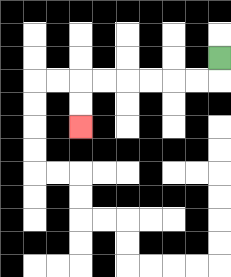{'start': '[9, 2]', 'end': '[3, 5]', 'path_directions': 'D,L,L,L,L,L,L,D,D', 'path_coordinates': '[[9, 2], [9, 3], [8, 3], [7, 3], [6, 3], [5, 3], [4, 3], [3, 3], [3, 4], [3, 5]]'}